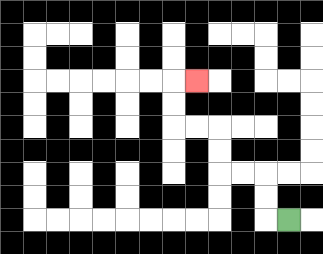{'start': '[12, 9]', 'end': '[8, 3]', 'path_directions': 'L,U,U,L,L,U,U,L,L,U,U,R', 'path_coordinates': '[[12, 9], [11, 9], [11, 8], [11, 7], [10, 7], [9, 7], [9, 6], [9, 5], [8, 5], [7, 5], [7, 4], [7, 3], [8, 3]]'}